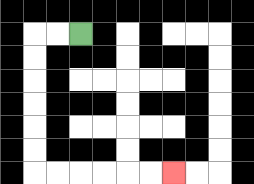{'start': '[3, 1]', 'end': '[7, 7]', 'path_directions': 'L,L,D,D,D,D,D,D,R,R,R,R,R,R', 'path_coordinates': '[[3, 1], [2, 1], [1, 1], [1, 2], [1, 3], [1, 4], [1, 5], [1, 6], [1, 7], [2, 7], [3, 7], [4, 7], [5, 7], [6, 7], [7, 7]]'}